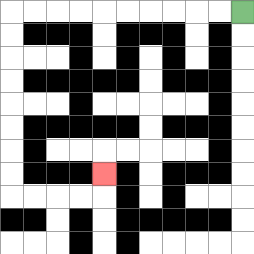{'start': '[10, 0]', 'end': '[4, 7]', 'path_directions': 'L,L,L,L,L,L,L,L,L,L,D,D,D,D,D,D,D,D,R,R,R,R,U', 'path_coordinates': '[[10, 0], [9, 0], [8, 0], [7, 0], [6, 0], [5, 0], [4, 0], [3, 0], [2, 0], [1, 0], [0, 0], [0, 1], [0, 2], [0, 3], [0, 4], [0, 5], [0, 6], [0, 7], [0, 8], [1, 8], [2, 8], [3, 8], [4, 8], [4, 7]]'}